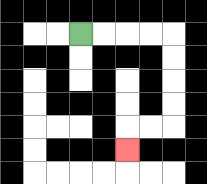{'start': '[3, 1]', 'end': '[5, 6]', 'path_directions': 'R,R,R,R,D,D,D,D,L,L,D', 'path_coordinates': '[[3, 1], [4, 1], [5, 1], [6, 1], [7, 1], [7, 2], [7, 3], [7, 4], [7, 5], [6, 5], [5, 5], [5, 6]]'}